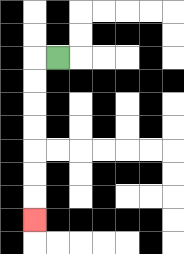{'start': '[2, 2]', 'end': '[1, 9]', 'path_directions': 'L,D,D,D,D,D,D,D', 'path_coordinates': '[[2, 2], [1, 2], [1, 3], [1, 4], [1, 5], [1, 6], [1, 7], [1, 8], [1, 9]]'}